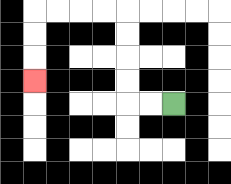{'start': '[7, 4]', 'end': '[1, 3]', 'path_directions': 'L,L,U,U,U,U,L,L,L,L,D,D,D', 'path_coordinates': '[[7, 4], [6, 4], [5, 4], [5, 3], [5, 2], [5, 1], [5, 0], [4, 0], [3, 0], [2, 0], [1, 0], [1, 1], [1, 2], [1, 3]]'}